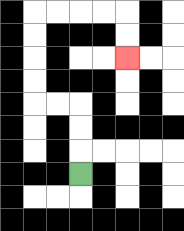{'start': '[3, 7]', 'end': '[5, 2]', 'path_directions': 'U,U,U,L,L,U,U,U,U,R,R,R,R,D,D', 'path_coordinates': '[[3, 7], [3, 6], [3, 5], [3, 4], [2, 4], [1, 4], [1, 3], [1, 2], [1, 1], [1, 0], [2, 0], [3, 0], [4, 0], [5, 0], [5, 1], [5, 2]]'}